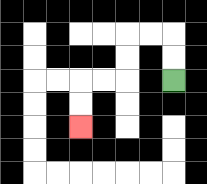{'start': '[7, 3]', 'end': '[3, 5]', 'path_directions': 'U,U,L,L,D,D,L,L,D,D', 'path_coordinates': '[[7, 3], [7, 2], [7, 1], [6, 1], [5, 1], [5, 2], [5, 3], [4, 3], [3, 3], [3, 4], [3, 5]]'}